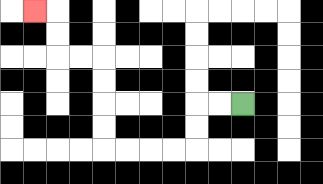{'start': '[10, 4]', 'end': '[1, 0]', 'path_directions': 'L,L,D,D,L,L,L,L,U,U,U,U,L,L,U,U,L', 'path_coordinates': '[[10, 4], [9, 4], [8, 4], [8, 5], [8, 6], [7, 6], [6, 6], [5, 6], [4, 6], [4, 5], [4, 4], [4, 3], [4, 2], [3, 2], [2, 2], [2, 1], [2, 0], [1, 0]]'}